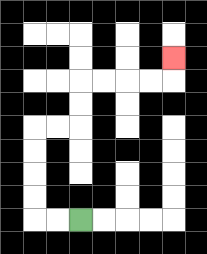{'start': '[3, 9]', 'end': '[7, 2]', 'path_directions': 'L,L,U,U,U,U,R,R,U,U,R,R,R,R,U', 'path_coordinates': '[[3, 9], [2, 9], [1, 9], [1, 8], [1, 7], [1, 6], [1, 5], [2, 5], [3, 5], [3, 4], [3, 3], [4, 3], [5, 3], [6, 3], [7, 3], [7, 2]]'}